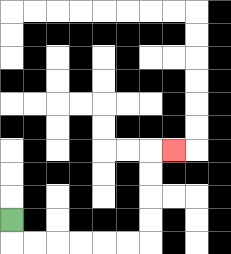{'start': '[0, 9]', 'end': '[7, 6]', 'path_directions': 'D,R,R,R,R,R,R,U,U,U,U,R', 'path_coordinates': '[[0, 9], [0, 10], [1, 10], [2, 10], [3, 10], [4, 10], [5, 10], [6, 10], [6, 9], [6, 8], [6, 7], [6, 6], [7, 6]]'}